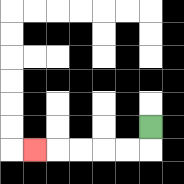{'start': '[6, 5]', 'end': '[1, 6]', 'path_directions': 'D,L,L,L,L,L', 'path_coordinates': '[[6, 5], [6, 6], [5, 6], [4, 6], [3, 6], [2, 6], [1, 6]]'}